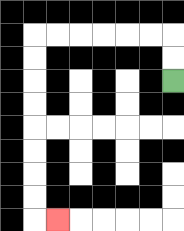{'start': '[7, 3]', 'end': '[2, 9]', 'path_directions': 'U,U,L,L,L,L,L,L,D,D,D,D,D,D,D,D,R', 'path_coordinates': '[[7, 3], [7, 2], [7, 1], [6, 1], [5, 1], [4, 1], [3, 1], [2, 1], [1, 1], [1, 2], [1, 3], [1, 4], [1, 5], [1, 6], [1, 7], [1, 8], [1, 9], [2, 9]]'}